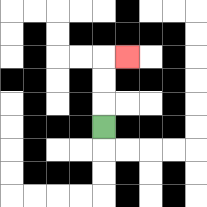{'start': '[4, 5]', 'end': '[5, 2]', 'path_directions': 'U,U,U,R', 'path_coordinates': '[[4, 5], [4, 4], [4, 3], [4, 2], [5, 2]]'}